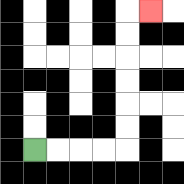{'start': '[1, 6]', 'end': '[6, 0]', 'path_directions': 'R,R,R,R,U,U,U,U,U,U,R', 'path_coordinates': '[[1, 6], [2, 6], [3, 6], [4, 6], [5, 6], [5, 5], [5, 4], [5, 3], [5, 2], [5, 1], [5, 0], [6, 0]]'}